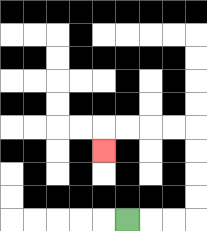{'start': '[5, 9]', 'end': '[4, 6]', 'path_directions': 'R,R,R,U,U,U,U,L,L,L,L,D', 'path_coordinates': '[[5, 9], [6, 9], [7, 9], [8, 9], [8, 8], [8, 7], [8, 6], [8, 5], [7, 5], [6, 5], [5, 5], [4, 5], [4, 6]]'}